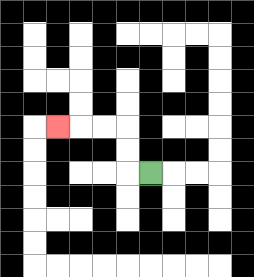{'start': '[6, 7]', 'end': '[2, 5]', 'path_directions': 'L,U,U,L,L,L', 'path_coordinates': '[[6, 7], [5, 7], [5, 6], [5, 5], [4, 5], [3, 5], [2, 5]]'}